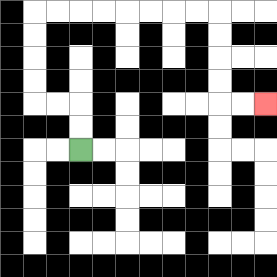{'start': '[3, 6]', 'end': '[11, 4]', 'path_directions': 'U,U,L,L,U,U,U,U,R,R,R,R,R,R,R,R,D,D,D,D,R,R', 'path_coordinates': '[[3, 6], [3, 5], [3, 4], [2, 4], [1, 4], [1, 3], [1, 2], [1, 1], [1, 0], [2, 0], [3, 0], [4, 0], [5, 0], [6, 0], [7, 0], [8, 0], [9, 0], [9, 1], [9, 2], [9, 3], [9, 4], [10, 4], [11, 4]]'}